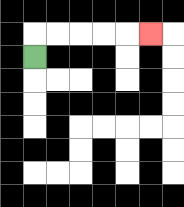{'start': '[1, 2]', 'end': '[6, 1]', 'path_directions': 'U,R,R,R,R,R', 'path_coordinates': '[[1, 2], [1, 1], [2, 1], [3, 1], [4, 1], [5, 1], [6, 1]]'}